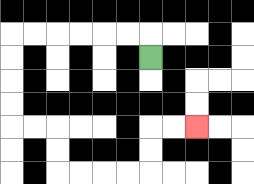{'start': '[6, 2]', 'end': '[8, 5]', 'path_directions': 'U,L,L,L,L,L,L,D,D,D,D,R,R,D,D,R,R,R,R,U,U,R,R', 'path_coordinates': '[[6, 2], [6, 1], [5, 1], [4, 1], [3, 1], [2, 1], [1, 1], [0, 1], [0, 2], [0, 3], [0, 4], [0, 5], [1, 5], [2, 5], [2, 6], [2, 7], [3, 7], [4, 7], [5, 7], [6, 7], [6, 6], [6, 5], [7, 5], [8, 5]]'}